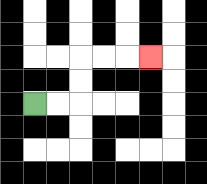{'start': '[1, 4]', 'end': '[6, 2]', 'path_directions': 'R,R,U,U,R,R,R', 'path_coordinates': '[[1, 4], [2, 4], [3, 4], [3, 3], [3, 2], [4, 2], [5, 2], [6, 2]]'}